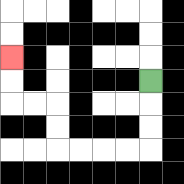{'start': '[6, 3]', 'end': '[0, 2]', 'path_directions': 'D,D,D,L,L,L,L,U,U,L,L,U,U', 'path_coordinates': '[[6, 3], [6, 4], [6, 5], [6, 6], [5, 6], [4, 6], [3, 6], [2, 6], [2, 5], [2, 4], [1, 4], [0, 4], [0, 3], [0, 2]]'}